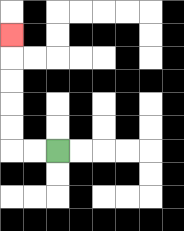{'start': '[2, 6]', 'end': '[0, 1]', 'path_directions': 'L,L,U,U,U,U,U', 'path_coordinates': '[[2, 6], [1, 6], [0, 6], [0, 5], [0, 4], [0, 3], [0, 2], [0, 1]]'}